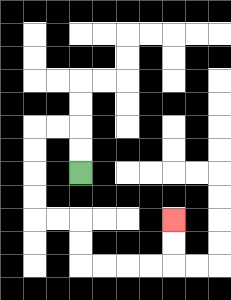{'start': '[3, 7]', 'end': '[7, 9]', 'path_directions': 'U,U,L,L,D,D,D,D,R,R,D,D,R,R,R,R,U,U', 'path_coordinates': '[[3, 7], [3, 6], [3, 5], [2, 5], [1, 5], [1, 6], [1, 7], [1, 8], [1, 9], [2, 9], [3, 9], [3, 10], [3, 11], [4, 11], [5, 11], [6, 11], [7, 11], [7, 10], [7, 9]]'}